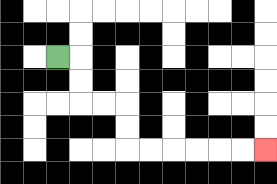{'start': '[2, 2]', 'end': '[11, 6]', 'path_directions': 'R,D,D,R,R,D,D,R,R,R,R,R,R', 'path_coordinates': '[[2, 2], [3, 2], [3, 3], [3, 4], [4, 4], [5, 4], [5, 5], [5, 6], [6, 6], [7, 6], [8, 6], [9, 6], [10, 6], [11, 6]]'}